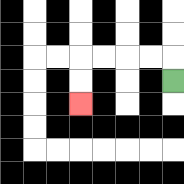{'start': '[7, 3]', 'end': '[3, 4]', 'path_directions': 'U,L,L,L,L,D,D', 'path_coordinates': '[[7, 3], [7, 2], [6, 2], [5, 2], [4, 2], [3, 2], [3, 3], [3, 4]]'}